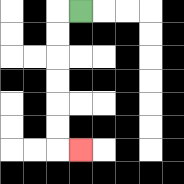{'start': '[3, 0]', 'end': '[3, 6]', 'path_directions': 'L,D,D,D,D,D,D,R', 'path_coordinates': '[[3, 0], [2, 0], [2, 1], [2, 2], [2, 3], [2, 4], [2, 5], [2, 6], [3, 6]]'}